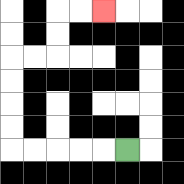{'start': '[5, 6]', 'end': '[4, 0]', 'path_directions': 'L,L,L,L,L,U,U,U,U,R,R,U,U,R,R', 'path_coordinates': '[[5, 6], [4, 6], [3, 6], [2, 6], [1, 6], [0, 6], [0, 5], [0, 4], [0, 3], [0, 2], [1, 2], [2, 2], [2, 1], [2, 0], [3, 0], [4, 0]]'}